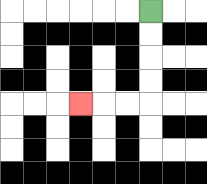{'start': '[6, 0]', 'end': '[3, 4]', 'path_directions': 'D,D,D,D,L,L,L', 'path_coordinates': '[[6, 0], [6, 1], [6, 2], [6, 3], [6, 4], [5, 4], [4, 4], [3, 4]]'}